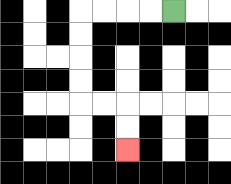{'start': '[7, 0]', 'end': '[5, 6]', 'path_directions': 'L,L,L,L,D,D,D,D,R,R,D,D', 'path_coordinates': '[[7, 0], [6, 0], [5, 0], [4, 0], [3, 0], [3, 1], [3, 2], [3, 3], [3, 4], [4, 4], [5, 4], [5, 5], [5, 6]]'}